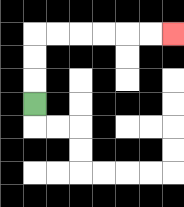{'start': '[1, 4]', 'end': '[7, 1]', 'path_directions': 'U,U,U,R,R,R,R,R,R', 'path_coordinates': '[[1, 4], [1, 3], [1, 2], [1, 1], [2, 1], [3, 1], [4, 1], [5, 1], [6, 1], [7, 1]]'}